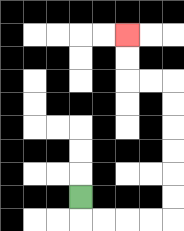{'start': '[3, 8]', 'end': '[5, 1]', 'path_directions': 'D,R,R,R,R,U,U,U,U,U,U,L,L,U,U', 'path_coordinates': '[[3, 8], [3, 9], [4, 9], [5, 9], [6, 9], [7, 9], [7, 8], [7, 7], [7, 6], [7, 5], [7, 4], [7, 3], [6, 3], [5, 3], [5, 2], [5, 1]]'}